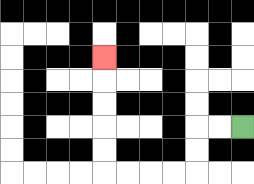{'start': '[10, 5]', 'end': '[4, 2]', 'path_directions': 'L,L,D,D,L,L,L,L,U,U,U,U,U', 'path_coordinates': '[[10, 5], [9, 5], [8, 5], [8, 6], [8, 7], [7, 7], [6, 7], [5, 7], [4, 7], [4, 6], [4, 5], [4, 4], [4, 3], [4, 2]]'}